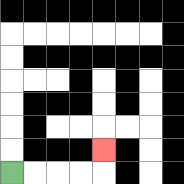{'start': '[0, 7]', 'end': '[4, 6]', 'path_directions': 'R,R,R,R,U', 'path_coordinates': '[[0, 7], [1, 7], [2, 7], [3, 7], [4, 7], [4, 6]]'}